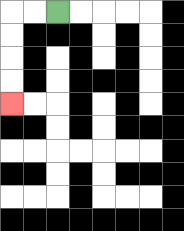{'start': '[2, 0]', 'end': '[0, 4]', 'path_directions': 'L,L,D,D,D,D', 'path_coordinates': '[[2, 0], [1, 0], [0, 0], [0, 1], [0, 2], [0, 3], [0, 4]]'}